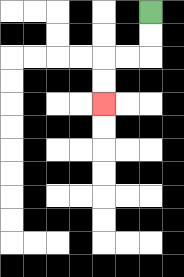{'start': '[6, 0]', 'end': '[4, 4]', 'path_directions': 'D,D,L,L,D,D', 'path_coordinates': '[[6, 0], [6, 1], [6, 2], [5, 2], [4, 2], [4, 3], [4, 4]]'}